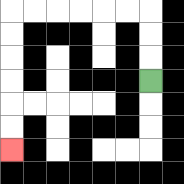{'start': '[6, 3]', 'end': '[0, 6]', 'path_directions': 'U,U,U,L,L,L,L,L,L,D,D,D,D,D,D', 'path_coordinates': '[[6, 3], [6, 2], [6, 1], [6, 0], [5, 0], [4, 0], [3, 0], [2, 0], [1, 0], [0, 0], [0, 1], [0, 2], [0, 3], [0, 4], [0, 5], [0, 6]]'}